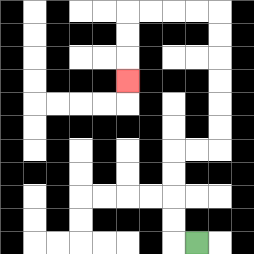{'start': '[8, 10]', 'end': '[5, 3]', 'path_directions': 'L,U,U,U,U,R,R,U,U,U,U,U,U,L,L,L,L,D,D,D', 'path_coordinates': '[[8, 10], [7, 10], [7, 9], [7, 8], [7, 7], [7, 6], [8, 6], [9, 6], [9, 5], [9, 4], [9, 3], [9, 2], [9, 1], [9, 0], [8, 0], [7, 0], [6, 0], [5, 0], [5, 1], [5, 2], [5, 3]]'}